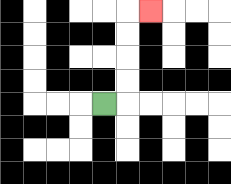{'start': '[4, 4]', 'end': '[6, 0]', 'path_directions': 'R,U,U,U,U,R', 'path_coordinates': '[[4, 4], [5, 4], [5, 3], [5, 2], [5, 1], [5, 0], [6, 0]]'}